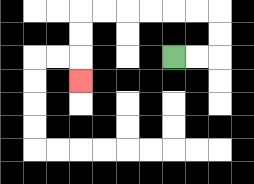{'start': '[7, 2]', 'end': '[3, 3]', 'path_directions': 'R,R,U,U,L,L,L,L,L,L,D,D,D', 'path_coordinates': '[[7, 2], [8, 2], [9, 2], [9, 1], [9, 0], [8, 0], [7, 0], [6, 0], [5, 0], [4, 0], [3, 0], [3, 1], [3, 2], [3, 3]]'}